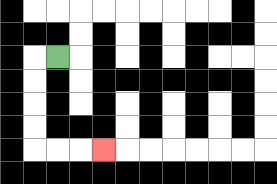{'start': '[2, 2]', 'end': '[4, 6]', 'path_directions': 'L,D,D,D,D,R,R,R', 'path_coordinates': '[[2, 2], [1, 2], [1, 3], [1, 4], [1, 5], [1, 6], [2, 6], [3, 6], [4, 6]]'}